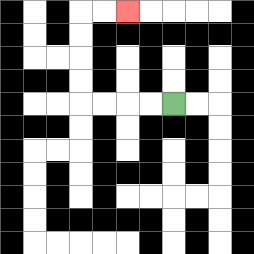{'start': '[7, 4]', 'end': '[5, 0]', 'path_directions': 'L,L,L,L,U,U,U,U,R,R', 'path_coordinates': '[[7, 4], [6, 4], [5, 4], [4, 4], [3, 4], [3, 3], [3, 2], [3, 1], [3, 0], [4, 0], [5, 0]]'}